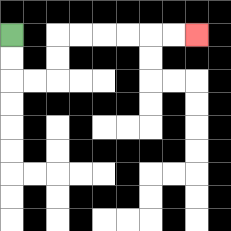{'start': '[0, 1]', 'end': '[8, 1]', 'path_directions': 'D,D,R,R,U,U,R,R,R,R,R,R', 'path_coordinates': '[[0, 1], [0, 2], [0, 3], [1, 3], [2, 3], [2, 2], [2, 1], [3, 1], [4, 1], [5, 1], [6, 1], [7, 1], [8, 1]]'}